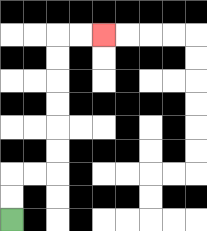{'start': '[0, 9]', 'end': '[4, 1]', 'path_directions': 'U,U,R,R,U,U,U,U,U,U,R,R', 'path_coordinates': '[[0, 9], [0, 8], [0, 7], [1, 7], [2, 7], [2, 6], [2, 5], [2, 4], [2, 3], [2, 2], [2, 1], [3, 1], [4, 1]]'}